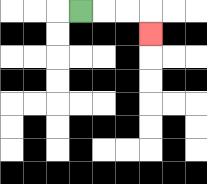{'start': '[3, 0]', 'end': '[6, 1]', 'path_directions': 'R,R,R,D', 'path_coordinates': '[[3, 0], [4, 0], [5, 0], [6, 0], [6, 1]]'}